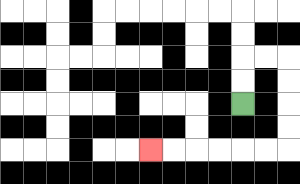{'start': '[10, 4]', 'end': '[6, 6]', 'path_directions': 'U,U,R,R,D,D,D,D,L,L,L,L,L,L', 'path_coordinates': '[[10, 4], [10, 3], [10, 2], [11, 2], [12, 2], [12, 3], [12, 4], [12, 5], [12, 6], [11, 6], [10, 6], [9, 6], [8, 6], [7, 6], [6, 6]]'}